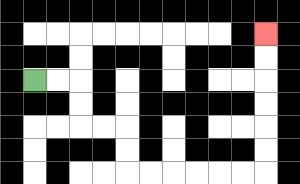{'start': '[1, 3]', 'end': '[11, 1]', 'path_directions': 'R,R,D,D,R,R,D,D,R,R,R,R,R,R,U,U,U,U,U,U', 'path_coordinates': '[[1, 3], [2, 3], [3, 3], [3, 4], [3, 5], [4, 5], [5, 5], [5, 6], [5, 7], [6, 7], [7, 7], [8, 7], [9, 7], [10, 7], [11, 7], [11, 6], [11, 5], [11, 4], [11, 3], [11, 2], [11, 1]]'}